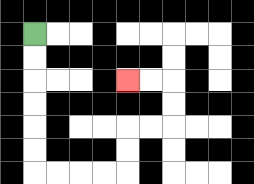{'start': '[1, 1]', 'end': '[5, 3]', 'path_directions': 'D,D,D,D,D,D,R,R,R,R,U,U,R,R,U,U,L,L', 'path_coordinates': '[[1, 1], [1, 2], [1, 3], [1, 4], [1, 5], [1, 6], [1, 7], [2, 7], [3, 7], [4, 7], [5, 7], [5, 6], [5, 5], [6, 5], [7, 5], [7, 4], [7, 3], [6, 3], [5, 3]]'}